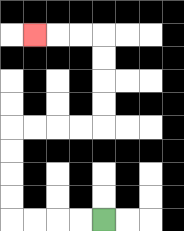{'start': '[4, 9]', 'end': '[1, 1]', 'path_directions': 'L,L,L,L,U,U,U,U,R,R,R,R,U,U,U,U,L,L,L', 'path_coordinates': '[[4, 9], [3, 9], [2, 9], [1, 9], [0, 9], [0, 8], [0, 7], [0, 6], [0, 5], [1, 5], [2, 5], [3, 5], [4, 5], [4, 4], [4, 3], [4, 2], [4, 1], [3, 1], [2, 1], [1, 1]]'}